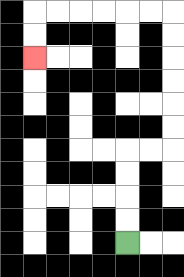{'start': '[5, 10]', 'end': '[1, 2]', 'path_directions': 'U,U,U,U,R,R,U,U,U,U,U,U,L,L,L,L,L,L,D,D', 'path_coordinates': '[[5, 10], [5, 9], [5, 8], [5, 7], [5, 6], [6, 6], [7, 6], [7, 5], [7, 4], [7, 3], [7, 2], [7, 1], [7, 0], [6, 0], [5, 0], [4, 0], [3, 0], [2, 0], [1, 0], [1, 1], [1, 2]]'}